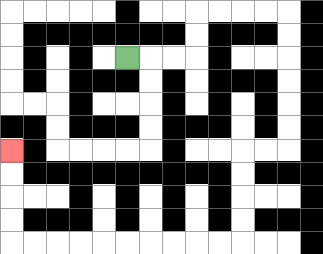{'start': '[5, 2]', 'end': '[0, 6]', 'path_directions': 'R,R,R,U,U,R,R,R,R,D,D,D,D,D,D,L,L,D,D,D,D,L,L,L,L,L,L,L,L,L,L,U,U,U,U', 'path_coordinates': '[[5, 2], [6, 2], [7, 2], [8, 2], [8, 1], [8, 0], [9, 0], [10, 0], [11, 0], [12, 0], [12, 1], [12, 2], [12, 3], [12, 4], [12, 5], [12, 6], [11, 6], [10, 6], [10, 7], [10, 8], [10, 9], [10, 10], [9, 10], [8, 10], [7, 10], [6, 10], [5, 10], [4, 10], [3, 10], [2, 10], [1, 10], [0, 10], [0, 9], [0, 8], [0, 7], [0, 6]]'}